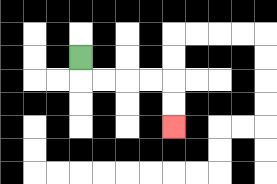{'start': '[3, 2]', 'end': '[7, 5]', 'path_directions': 'D,R,R,R,R,D,D', 'path_coordinates': '[[3, 2], [3, 3], [4, 3], [5, 3], [6, 3], [7, 3], [7, 4], [7, 5]]'}